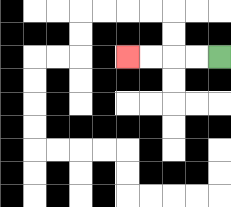{'start': '[9, 2]', 'end': '[5, 2]', 'path_directions': 'L,L,L,L', 'path_coordinates': '[[9, 2], [8, 2], [7, 2], [6, 2], [5, 2]]'}